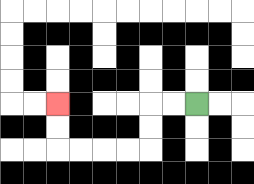{'start': '[8, 4]', 'end': '[2, 4]', 'path_directions': 'L,L,D,D,L,L,L,L,U,U', 'path_coordinates': '[[8, 4], [7, 4], [6, 4], [6, 5], [6, 6], [5, 6], [4, 6], [3, 6], [2, 6], [2, 5], [2, 4]]'}